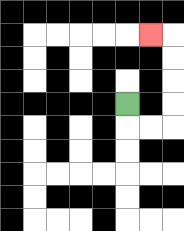{'start': '[5, 4]', 'end': '[6, 1]', 'path_directions': 'D,R,R,U,U,U,U,L', 'path_coordinates': '[[5, 4], [5, 5], [6, 5], [7, 5], [7, 4], [7, 3], [7, 2], [7, 1], [6, 1]]'}